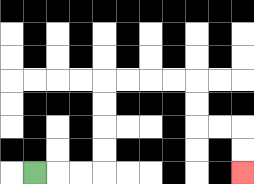{'start': '[1, 7]', 'end': '[10, 7]', 'path_directions': 'R,R,R,U,U,U,U,R,R,R,R,D,D,R,R,D,D', 'path_coordinates': '[[1, 7], [2, 7], [3, 7], [4, 7], [4, 6], [4, 5], [4, 4], [4, 3], [5, 3], [6, 3], [7, 3], [8, 3], [8, 4], [8, 5], [9, 5], [10, 5], [10, 6], [10, 7]]'}